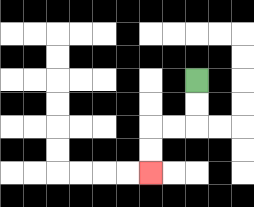{'start': '[8, 3]', 'end': '[6, 7]', 'path_directions': 'D,D,L,L,D,D', 'path_coordinates': '[[8, 3], [8, 4], [8, 5], [7, 5], [6, 5], [6, 6], [6, 7]]'}